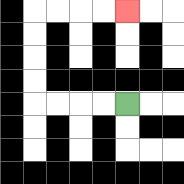{'start': '[5, 4]', 'end': '[5, 0]', 'path_directions': 'L,L,L,L,U,U,U,U,R,R,R,R', 'path_coordinates': '[[5, 4], [4, 4], [3, 4], [2, 4], [1, 4], [1, 3], [1, 2], [1, 1], [1, 0], [2, 0], [3, 0], [4, 0], [5, 0]]'}